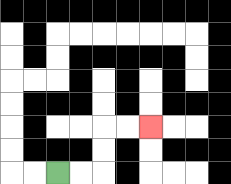{'start': '[2, 7]', 'end': '[6, 5]', 'path_directions': 'R,R,U,U,R,R', 'path_coordinates': '[[2, 7], [3, 7], [4, 7], [4, 6], [4, 5], [5, 5], [6, 5]]'}